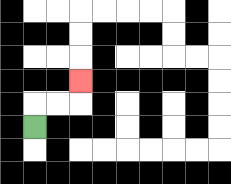{'start': '[1, 5]', 'end': '[3, 3]', 'path_directions': 'U,R,R,U', 'path_coordinates': '[[1, 5], [1, 4], [2, 4], [3, 4], [3, 3]]'}